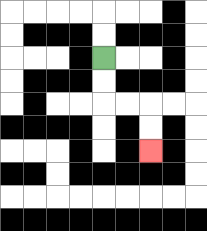{'start': '[4, 2]', 'end': '[6, 6]', 'path_directions': 'D,D,R,R,D,D', 'path_coordinates': '[[4, 2], [4, 3], [4, 4], [5, 4], [6, 4], [6, 5], [6, 6]]'}